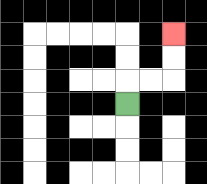{'start': '[5, 4]', 'end': '[7, 1]', 'path_directions': 'U,R,R,U,U', 'path_coordinates': '[[5, 4], [5, 3], [6, 3], [7, 3], [7, 2], [7, 1]]'}